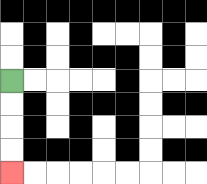{'start': '[0, 3]', 'end': '[0, 7]', 'path_directions': 'D,D,D,D', 'path_coordinates': '[[0, 3], [0, 4], [0, 5], [0, 6], [0, 7]]'}